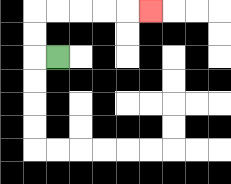{'start': '[2, 2]', 'end': '[6, 0]', 'path_directions': 'L,U,U,R,R,R,R,R', 'path_coordinates': '[[2, 2], [1, 2], [1, 1], [1, 0], [2, 0], [3, 0], [4, 0], [5, 0], [6, 0]]'}